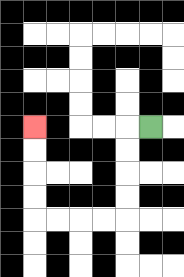{'start': '[6, 5]', 'end': '[1, 5]', 'path_directions': 'L,D,D,D,D,L,L,L,L,U,U,U,U', 'path_coordinates': '[[6, 5], [5, 5], [5, 6], [5, 7], [5, 8], [5, 9], [4, 9], [3, 9], [2, 9], [1, 9], [1, 8], [1, 7], [1, 6], [1, 5]]'}